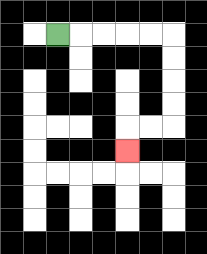{'start': '[2, 1]', 'end': '[5, 6]', 'path_directions': 'R,R,R,R,R,D,D,D,D,L,L,D', 'path_coordinates': '[[2, 1], [3, 1], [4, 1], [5, 1], [6, 1], [7, 1], [7, 2], [7, 3], [7, 4], [7, 5], [6, 5], [5, 5], [5, 6]]'}